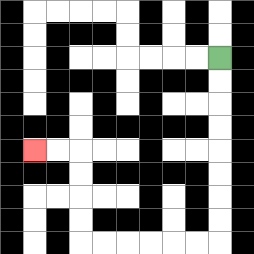{'start': '[9, 2]', 'end': '[1, 6]', 'path_directions': 'D,D,D,D,D,D,D,D,L,L,L,L,L,L,U,U,U,U,L,L', 'path_coordinates': '[[9, 2], [9, 3], [9, 4], [9, 5], [9, 6], [9, 7], [9, 8], [9, 9], [9, 10], [8, 10], [7, 10], [6, 10], [5, 10], [4, 10], [3, 10], [3, 9], [3, 8], [3, 7], [3, 6], [2, 6], [1, 6]]'}